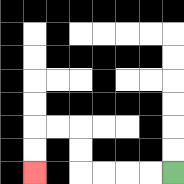{'start': '[7, 7]', 'end': '[1, 7]', 'path_directions': 'L,L,L,L,U,U,L,L,D,D', 'path_coordinates': '[[7, 7], [6, 7], [5, 7], [4, 7], [3, 7], [3, 6], [3, 5], [2, 5], [1, 5], [1, 6], [1, 7]]'}